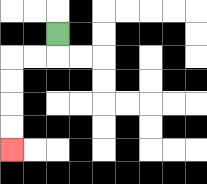{'start': '[2, 1]', 'end': '[0, 6]', 'path_directions': 'D,L,L,D,D,D,D', 'path_coordinates': '[[2, 1], [2, 2], [1, 2], [0, 2], [0, 3], [0, 4], [0, 5], [0, 6]]'}